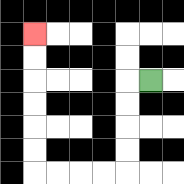{'start': '[6, 3]', 'end': '[1, 1]', 'path_directions': 'L,D,D,D,D,L,L,L,L,U,U,U,U,U,U', 'path_coordinates': '[[6, 3], [5, 3], [5, 4], [5, 5], [5, 6], [5, 7], [4, 7], [3, 7], [2, 7], [1, 7], [1, 6], [1, 5], [1, 4], [1, 3], [1, 2], [1, 1]]'}